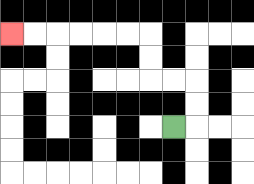{'start': '[7, 5]', 'end': '[0, 1]', 'path_directions': 'R,U,U,L,L,U,U,L,L,L,L,L,L', 'path_coordinates': '[[7, 5], [8, 5], [8, 4], [8, 3], [7, 3], [6, 3], [6, 2], [6, 1], [5, 1], [4, 1], [3, 1], [2, 1], [1, 1], [0, 1]]'}